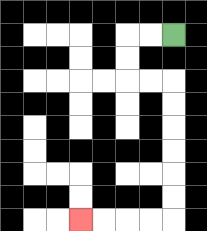{'start': '[7, 1]', 'end': '[3, 9]', 'path_directions': 'L,L,D,D,R,R,D,D,D,D,D,D,L,L,L,L', 'path_coordinates': '[[7, 1], [6, 1], [5, 1], [5, 2], [5, 3], [6, 3], [7, 3], [7, 4], [7, 5], [7, 6], [7, 7], [7, 8], [7, 9], [6, 9], [5, 9], [4, 9], [3, 9]]'}